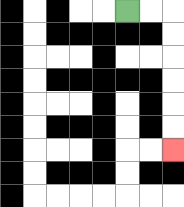{'start': '[5, 0]', 'end': '[7, 6]', 'path_directions': 'R,R,D,D,D,D,D,D', 'path_coordinates': '[[5, 0], [6, 0], [7, 0], [7, 1], [7, 2], [7, 3], [7, 4], [7, 5], [7, 6]]'}